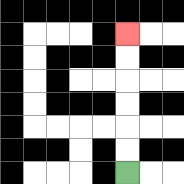{'start': '[5, 7]', 'end': '[5, 1]', 'path_directions': 'U,U,U,U,U,U', 'path_coordinates': '[[5, 7], [5, 6], [5, 5], [5, 4], [5, 3], [5, 2], [5, 1]]'}